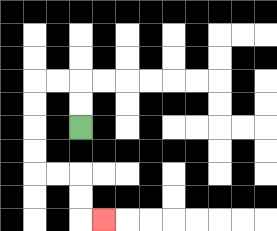{'start': '[3, 5]', 'end': '[4, 9]', 'path_directions': 'U,U,L,L,D,D,D,D,R,R,D,D,R', 'path_coordinates': '[[3, 5], [3, 4], [3, 3], [2, 3], [1, 3], [1, 4], [1, 5], [1, 6], [1, 7], [2, 7], [3, 7], [3, 8], [3, 9], [4, 9]]'}